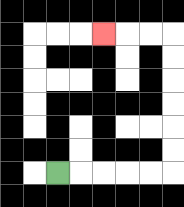{'start': '[2, 7]', 'end': '[4, 1]', 'path_directions': 'R,R,R,R,R,U,U,U,U,U,U,L,L,L', 'path_coordinates': '[[2, 7], [3, 7], [4, 7], [5, 7], [6, 7], [7, 7], [7, 6], [7, 5], [7, 4], [7, 3], [7, 2], [7, 1], [6, 1], [5, 1], [4, 1]]'}